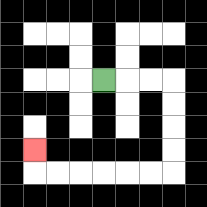{'start': '[4, 3]', 'end': '[1, 6]', 'path_directions': 'R,R,R,D,D,D,D,L,L,L,L,L,L,U', 'path_coordinates': '[[4, 3], [5, 3], [6, 3], [7, 3], [7, 4], [7, 5], [7, 6], [7, 7], [6, 7], [5, 7], [4, 7], [3, 7], [2, 7], [1, 7], [1, 6]]'}